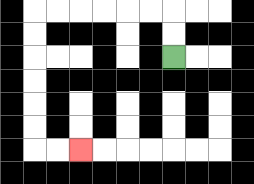{'start': '[7, 2]', 'end': '[3, 6]', 'path_directions': 'U,U,L,L,L,L,L,L,D,D,D,D,D,D,R,R', 'path_coordinates': '[[7, 2], [7, 1], [7, 0], [6, 0], [5, 0], [4, 0], [3, 0], [2, 0], [1, 0], [1, 1], [1, 2], [1, 3], [1, 4], [1, 5], [1, 6], [2, 6], [3, 6]]'}